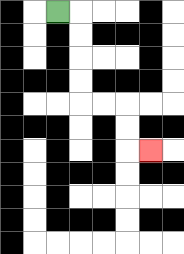{'start': '[2, 0]', 'end': '[6, 6]', 'path_directions': 'R,D,D,D,D,R,R,D,D,R', 'path_coordinates': '[[2, 0], [3, 0], [3, 1], [3, 2], [3, 3], [3, 4], [4, 4], [5, 4], [5, 5], [5, 6], [6, 6]]'}